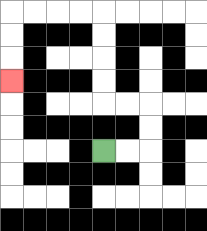{'start': '[4, 6]', 'end': '[0, 3]', 'path_directions': 'R,R,U,U,L,L,U,U,U,U,L,L,L,L,D,D,D', 'path_coordinates': '[[4, 6], [5, 6], [6, 6], [6, 5], [6, 4], [5, 4], [4, 4], [4, 3], [4, 2], [4, 1], [4, 0], [3, 0], [2, 0], [1, 0], [0, 0], [0, 1], [0, 2], [0, 3]]'}